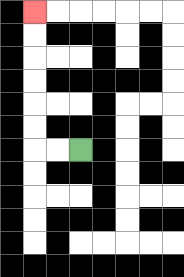{'start': '[3, 6]', 'end': '[1, 0]', 'path_directions': 'L,L,U,U,U,U,U,U', 'path_coordinates': '[[3, 6], [2, 6], [1, 6], [1, 5], [1, 4], [1, 3], [1, 2], [1, 1], [1, 0]]'}